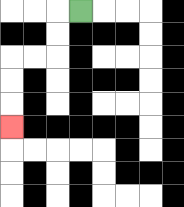{'start': '[3, 0]', 'end': '[0, 5]', 'path_directions': 'L,D,D,L,L,D,D,D', 'path_coordinates': '[[3, 0], [2, 0], [2, 1], [2, 2], [1, 2], [0, 2], [0, 3], [0, 4], [0, 5]]'}